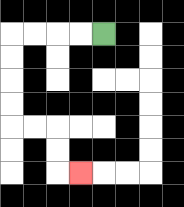{'start': '[4, 1]', 'end': '[3, 7]', 'path_directions': 'L,L,L,L,D,D,D,D,R,R,D,D,R', 'path_coordinates': '[[4, 1], [3, 1], [2, 1], [1, 1], [0, 1], [0, 2], [0, 3], [0, 4], [0, 5], [1, 5], [2, 5], [2, 6], [2, 7], [3, 7]]'}